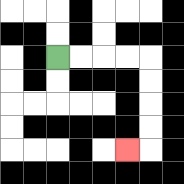{'start': '[2, 2]', 'end': '[5, 6]', 'path_directions': 'R,R,R,R,D,D,D,D,L', 'path_coordinates': '[[2, 2], [3, 2], [4, 2], [5, 2], [6, 2], [6, 3], [6, 4], [6, 5], [6, 6], [5, 6]]'}